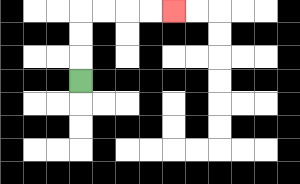{'start': '[3, 3]', 'end': '[7, 0]', 'path_directions': 'U,U,U,R,R,R,R', 'path_coordinates': '[[3, 3], [3, 2], [3, 1], [3, 0], [4, 0], [5, 0], [6, 0], [7, 0]]'}